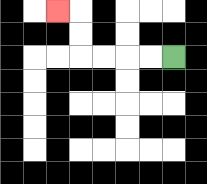{'start': '[7, 2]', 'end': '[2, 0]', 'path_directions': 'L,L,L,L,U,U,L', 'path_coordinates': '[[7, 2], [6, 2], [5, 2], [4, 2], [3, 2], [3, 1], [3, 0], [2, 0]]'}